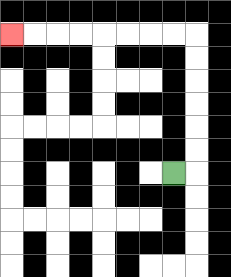{'start': '[7, 7]', 'end': '[0, 1]', 'path_directions': 'R,U,U,U,U,U,U,L,L,L,L,L,L,L,L', 'path_coordinates': '[[7, 7], [8, 7], [8, 6], [8, 5], [8, 4], [8, 3], [8, 2], [8, 1], [7, 1], [6, 1], [5, 1], [4, 1], [3, 1], [2, 1], [1, 1], [0, 1]]'}